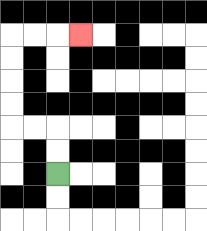{'start': '[2, 7]', 'end': '[3, 1]', 'path_directions': 'U,U,L,L,U,U,U,U,R,R,R', 'path_coordinates': '[[2, 7], [2, 6], [2, 5], [1, 5], [0, 5], [0, 4], [0, 3], [0, 2], [0, 1], [1, 1], [2, 1], [3, 1]]'}